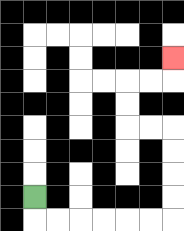{'start': '[1, 8]', 'end': '[7, 2]', 'path_directions': 'D,R,R,R,R,R,R,U,U,U,U,L,L,U,U,R,R,U', 'path_coordinates': '[[1, 8], [1, 9], [2, 9], [3, 9], [4, 9], [5, 9], [6, 9], [7, 9], [7, 8], [7, 7], [7, 6], [7, 5], [6, 5], [5, 5], [5, 4], [5, 3], [6, 3], [7, 3], [7, 2]]'}